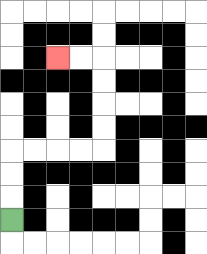{'start': '[0, 9]', 'end': '[2, 2]', 'path_directions': 'U,U,U,R,R,R,R,U,U,U,U,L,L', 'path_coordinates': '[[0, 9], [0, 8], [0, 7], [0, 6], [1, 6], [2, 6], [3, 6], [4, 6], [4, 5], [4, 4], [4, 3], [4, 2], [3, 2], [2, 2]]'}